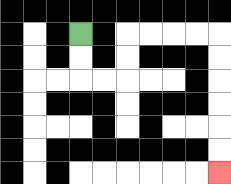{'start': '[3, 1]', 'end': '[9, 7]', 'path_directions': 'D,D,R,R,U,U,R,R,R,R,D,D,D,D,D,D', 'path_coordinates': '[[3, 1], [3, 2], [3, 3], [4, 3], [5, 3], [5, 2], [5, 1], [6, 1], [7, 1], [8, 1], [9, 1], [9, 2], [9, 3], [9, 4], [9, 5], [9, 6], [9, 7]]'}